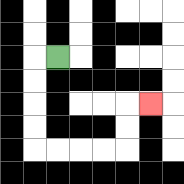{'start': '[2, 2]', 'end': '[6, 4]', 'path_directions': 'L,D,D,D,D,R,R,R,R,U,U,R', 'path_coordinates': '[[2, 2], [1, 2], [1, 3], [1, 4], [1, 5], [1, 6], [2, 6], [3, 6], [4, 6], [5, 6], [5, 5], [5, 4], [6, 4]]'}